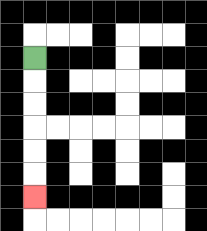{'start': '[1, 2]', 'end': '[1, 8]', 'path_directions': 'D,D,D,D,D,D', 'path_coordinates': '[[1, 2], [1, 3], [1, 4], [1, 5], [1, 6], [1, 7], [1, 8]]'}